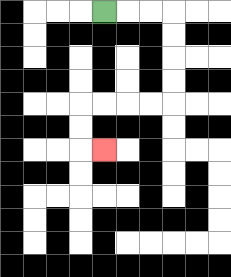{'start': '[4, 0]', 'end': '[4, 6]', 'path_directions': 'R,R,R,D,D,D,D,L,L,L,L,D,D,R', 'path_coordinates': '[[4, 0], [5, 0], [6, 0], [7, 0], [7, 1], [7, 2], [7, 3], [7, 4], [6, 4], [5, 4], [4, 4], [3, 4], [3, 5], [3, 6], [4, 6]]'}